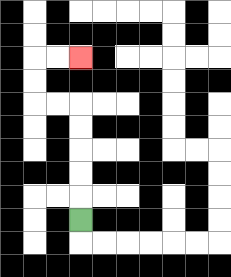{'start': '[3, 9]', 'end': '[3, 2]', 'path_directions': 'U,U,U,U,U,L,L,U,U,R,R', 'path_coordinates': '[[3, 9], [3, 8], [3, 7], [3, 6], [3, 5], [3, 4], [2, 4], [1, 4], [1, 3], [1, 2], [2, 2], [3, 2]]'}